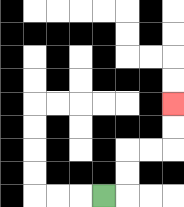{'start': '[4, 8]', 'end': '[7, 4]', 'path_directions': 'R,U,U,R,R,U,U', 'path_coordinates': '[[4, 8], [5, 8], [5, 7], [5, 6], [6, 6], [7, 6], [7, 5], [7, 4]]'}